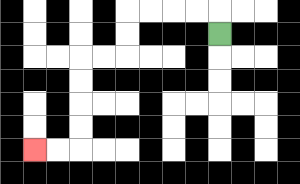{'start': '[9, 1]', 'end': '[1, 6]', 'path_directions': 'U,L,L,L,L,D,D,L,L,D,D,D,D,L,L', 'path_coordinates': '[[9, 1], [9, 0], [8, 0], [7, 0], [6, 0], [5, 0], [5, 1], [5, 2], [4, 2], [3, 2], [3, 3], [3, 4], [3, 5], [3, 6], [2, 6], [1, 6]]'}